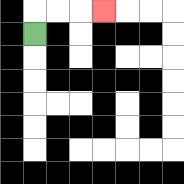{'start': '[1, 1]', 'end': '[4, 0]', 'path_directions': 'U,R,R,R', 'path_coordinates': '[[1, 1], [1, 0], [2, 0], [3, 0], [4, 0]]'}